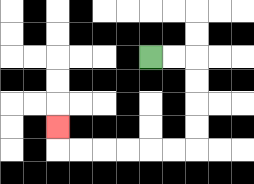{'start': '[6, 2]', 'end': '[2, 5]', 'path_directions': 'R,R,D,D,D,D,L,L,L,L,L,L,U', 'path_coordinates': '[[6, 2], [7, 2], [8, 2], [8, 3], [8, 4], [8, 5], [8, 6], [7, 6], [6, 6], [5, 6], [4, 6], [3, 6], [2, 6], [2, 5]]'}